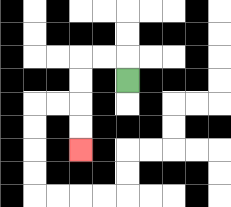{'start': '[5, 3]', 'end': '[3, 6]', 'path_directions': 'U,L,L,D,D,D,D', 'path_coordinates': '[[5, 3], [5, 2], [4, 2], [3, 2], [3, 3], [3, 4], [3, 5], [3, 6]]'}